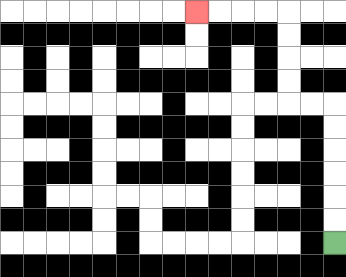{'start': '[14, 10]', 'end': '[8, 0]', 'path_directions': 'U,U,U,U,U,U,L,L,U,U,U,U,L,L,L,L', 'path_coordinates': '[[14, 10], [14, 9], [14, 8], [14, 7], [14, 6], [14, 5], [14, 4], [13, 4], [12, 4], [12, 3], [12, 2], [12, 1], [12, 0], [11, 0], [10, 0], [9, 0], [8, 0]]'}